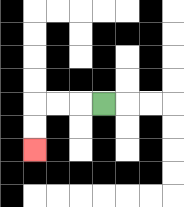{'start': '[4, 4]', 'end': '[1, 6]', 'path_directions': 'L,L,L,D,D', 'path_coordinates': '[[4, 4], [3, 4], [2, 4], [1, 4], [1, 5], [1, 6]]'}